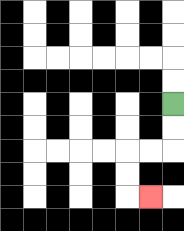{'start': '[7, 4]', 'end': '[6, 8]', 'path_directions': 'D,D,L,L,D,D,R', 'path_coordinates': '[[7, 4], [7, 5], [7, 6], [6, 6], [5, 6], [5, 7], [5, 8], [6, 8]]'}